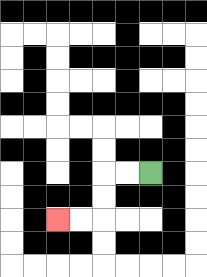{'start': '[6, 7]', 'end': '[2, 9]', 'path_directions': 'L,L,D,D,L,L', 'path_coordinates': '[[6, 7], [5, 7], [4, 7], [4, 8], [4, 9], [3, 9], [2, 9]]'}